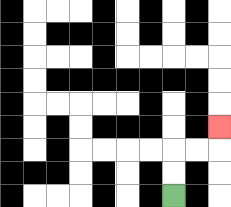{'start': '[7, 8]', 'end': '[9, 5]', 'path_directions': 'U,U,R,R,U', 'path_coordinates': '[[7, 8], [7, 7], [7, 6], [8, 6], [9, 6], [9, 5]]'}